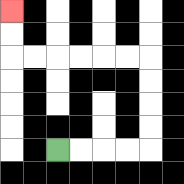{'start': '[2, 6]', 'end': '[0, 0]', 'path_directions': 'R,R,R,R,U,U,U,U,L,L,L,L,L,L,U,U', 'path_coordinates': '[[2, 6], [3, 6], [4, 6], [5, 6], [6, 6], [6, 5], [6, 4], [6, 3], [6, 2], [5, 2], [4, 2], [3, 2], [2, 2], [1, 2], [0, 2], [0, 1], [0, 0]]'}